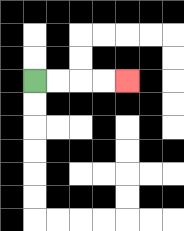{'start': '[1, 3]', 'end': '[5, 3]', 'path_directions': 'R,R,R,R', 'path_coordinates': '[[1, 3], [2, 3], [3, 3], [4, 3], [5, 3]]'}